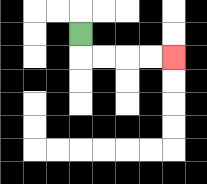{'start': '[3, 1]', 'end': '[7, 2]', 'path_directions': 'D,R,R,R,R', 'path_coordinates': '[[3, 1], [3, 2], [4, 2], [5, 2], [6, 2], [7, 2]]'}